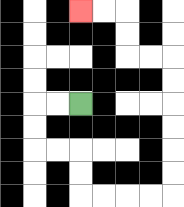{'start': '[3, 4]', 'end': '[3, 0]', 'path_directions': 'L,L,D,D,R,R,D,D,R,R,R,R,U,U,U,U,U,U,L,L,U,U,L,L', 'path_coordinates': '[[3, 4], [2, 4], [1, 4], [1, 5], [1, 6], [2, 6], [3, 6], [3, 7], [3, 8], [4, 8], [5, 8], [6, 8], [7, 8], [7, 7], [7, 6], [7, 5], [7, 4], [7, 3], [7, 2], [6, 2], [5, 2], [5, 1], [5, 0], [4, 0], [3, 0]]'}